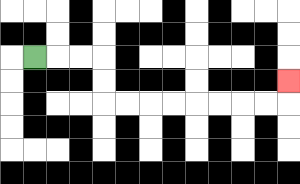{'start': '[1, 2]', 'end': '[12, 3]', 'path_directions': 'R,R,R,D,D,R,R,R,R,R,R,R,R,U', 'path_coordinates': '[[1, 2], [2, 2], [3, 2], [4, 2], [4, 3], [4, 4], [5, 4], [6, 4], [7, 4], [8, 4], [9, 4], [10, 4], [11, 4], [12, 4], [12, 3]]'}